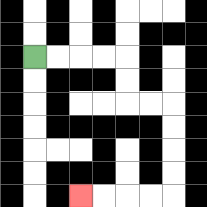{'start': '[1, 2]', 'end': '[3, 8]', 'path_directions': 'R,R,R,R,D,D,R,R,D,D,D,D,L,L,L,L', 'path_coordinates': '[[1, 2], [2, 2], [3, 2], [4, 2], [5, 2], [5, 3], [5, 4], [6, 4], [7, 4], [7, 5], [7, 6], [7, 7], [7, 8], [6, 8], [5, 8], [4, 8], [3, 8]]'}